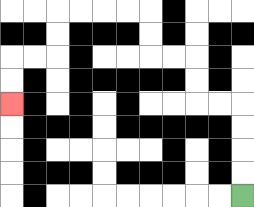{'start': '[10, 8]', 'end': '[0, 4]', 'path_directions': 'U,U,U,U,L,L,U,U,L,L,U,U,L,L,L,L,D,D,L,L,D,D', 'path_coordinates': '[[10, 8], [10, 7], [10, 6], [10, 5], [10, 4], [9, 4], [8, 4], [8, 3], [8, 2], [7, 2], [6, 2], [6, 1], [6, 0], [5, 0], [4, 0], [3, 0], [2, 0], [2, 1], [2, 2], [1, 2], [0, 2], [0, 3], [0, 4]]'}